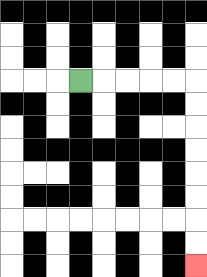{'start': '[3, 3]', 'end': '[8, 11]', 'path_directions': 'R,R,R,R,R,D,D,D,D,D,D,D,D', 'path_coordinates': '[[3, 3], [4, 3], [5, 3], [6, 3], [7, 3], [8, 3], [8, 4], [8, 5], [8, 6], [8, 7], [8, 8], [8, 9], [8, 10], [8, 11]]'}